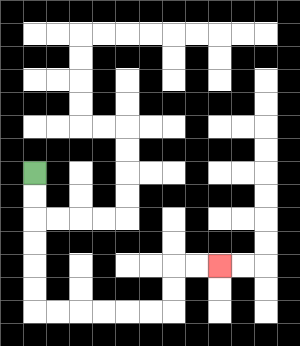{'start': '[1, 7]', 'end': '[9, 11]', 'path_directions': 'D,D,D,D,D,D,R,R,R,R,R,R,U,U,R,R', 'path_coordinates': '[[1, 7], [1, 8], [1, 9], [1, 10], [1, 11], [1, 12], [1, 13], [2, 13], [3, 13], [4, 13], [5, 13], [6, 13], [7, 13], [7, 12], [7, 11], [8, 11], [9, 11]]'}